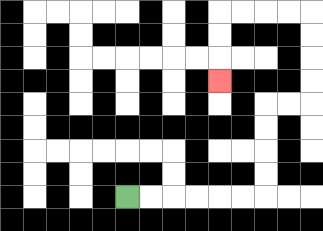{'start': '[5, 8]', 'end': '[9, 3]', 'path_directions': 'R,R,R,R,R,R,U,U,U,U,R,R,U,U,U,U,L,L,L,L,D,D,D', 'path_coordinates': '[[5, 8], [6, 8], [7, 8], [8, 8], [9, 8], [10, 8], [11, 8], [11, 7], [11, 6], [11, 5], [11, 4], [12, 4], [13, 4], [13, 3], [13, 2], [13, 1], [13, 0], [12, 0], [11, 0], [10, 0], [9, 0], [9, 1], [9, 2], [9, 3]]'}